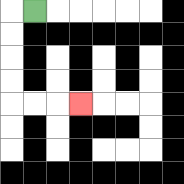{'start': '[1, 0]', 'end': '[3, 4]', 'path_directions': 'L,D,D,D,D,R,R,R', 'path_coordinates': '[[1, 0], [0, 0], [0, 1], [0, 2], [0, 3], [0, 4], [1, 4], [2, 4], [3, 4]]'}